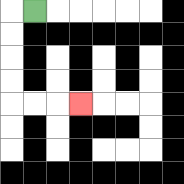{'start': '[1, 0]', 'end': '[3, 4]', 'path_directions': 'L,D,D,D,D,R,R,R', 'path_coordinates': '[[1, 0], [0, 0], [0, 1], [0, 2], [0, 3], [0, 4], [1, 4], [2, 4], [3, 4]]'}